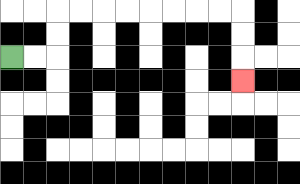{'start': '[0, 2]', 'end': '[10, 3]', 'path_directions': 'R,R,U,U,R,R,R,R,R,R,R,R,D,D,D', 'path_coordinates': '[[0, 2], [1, 2], [2, 2], [2, 1], [2, 0], [3, 0], [4, 0], [5, 0], [6, 0], [7, 0], [8, 0], [9, 0], [10, 0], [10, 1], [10, 2], [10, 3]]'}